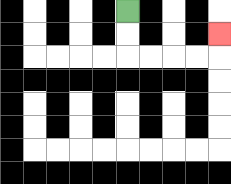{'start': '[5, 0]', 'end': '[9, 1]', 'path_directions': 'D,D,R,R,R,R,U', 'path_coordinates': '[[5, 0], [5, 1], [5, 2], [6, 2], [7, 2], [8, 2], [9, 2], [9, 1]]'}